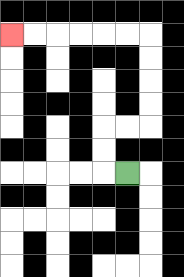{'start': '[5, 7]', 'end': '[0, 1]', 'path_directions': 'L,U,U,R,R,U,U,U,U,L,L,L,L,L,L', 'path_coordinates': '[[5, 7], [4, 7], [4, 6], [4, 5], [5, 5], [6, 5], [6, 4], [6, 3], [6, 2], [6, 1], [5, 1], [4, 1], [3, 1], [2, 1], [1, 1], [0, 1]]'}